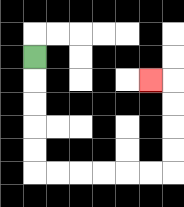{'start': '[1, 2]', 'end': '[6, 3]', 'path_directions': 'D,D,D,D,D,R,R,R,R,R,R,U,U,U,U,L', 'path_coordinates': '[[1, 2], [1, 3], [1, 4], [1, 5], [1, 6], [1, 7], [2, 7], [3, 7], [4, 7], [5, 7], [6, 7], [7, 7], [7, 6], [7, 5], [7, 4], [7, 3], [6, 3]]'}